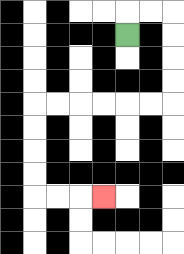{'start': '[5, 1]', 'end': '[4, 8]', 'path_directions': 'U,R,R,D,D,D,D,L,L,L,L,L,L,D,D,D,D,R,R,R', 'path_coordinates': '[[5, 1], [5, 0], [6, 0], [7, 0], [7, 1], [7, 2], [7, 3], [7, 4], [6, 4], [5, 4], [4, 4], [3, 4], [2, 4], [1, 4], [1, 5], [1, 6], [1, 7], [1, 8], [2, 8], [3, 8], [4, 8]]'}